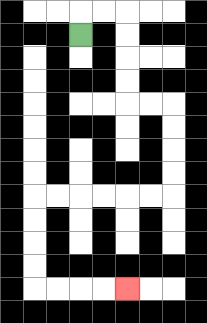{'start': '[3, 1]', 'end': '[5, 12]', 'path_directions': 'U,R,R,D,D,D,D,R,R,D,D,D,D,L,L,L,L,L,L,D,D,D,D,R,R,R,R', 'path_coordinates': '[[3, 1], [3, 0], [4, 0], [5, 0], [5, 1], [5, 2], [5, 3], [5, 4], [6, 4], [7, 4], [7, 5], [7, 6], [7, 7], [7, 8], [6, 8], [5, 8], [4, 8], [3, 8], [2, 8], [1, 8], [1, 9], [1, 10], [1, 11], [1, 12], [2, 12], [3, 12], [4, 12], [5, 12]]'}